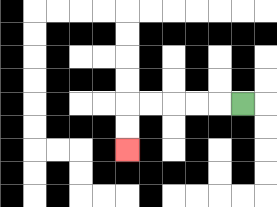{'start': '[10, 4]', 'end': '[5, 6]', 'path_directions': 'L,L,L,L,L,D,D', 'path_coordinates': '[[10, 4], [9, 4], [8, 4], [7, 4], [6, 4], [5, 4], [5, 5], [5, 6]]'}